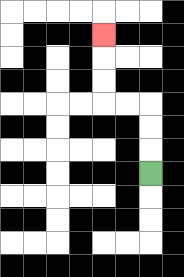{'start': '[6, 7]', 'end': '[4, 1]', 'path_directions': 'U,U,U,L,L,U,U,U', 'path_coordinates': '[[6, 7], [6, 6], [6, 5], [6, 4], [5, 4], [4, 4], [4, 3], [4, 2], [4, 1]]'}